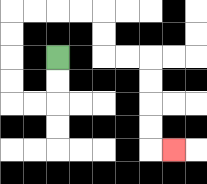{'start': '[2, 2]', 'end': '[7, 6]', 'path_directions': 'D,D,L,L,U,U,U,U,R,R,R,R,D,D,R,R,D,D,D,D,R', 'path_coordinates': '[[2, 2], [2, 3], [2, 4], [1, 4], [0, 4], [0, 3], [0, 2], [0, 1], [0, 0], [1, 0], [2, 0], [3, 0], [4, 0], [4, 1], [4, 2], [5, 2], [6, 2], [6, 3], [6, 4], [6, 5], [6, 6], [7, 6]]'}